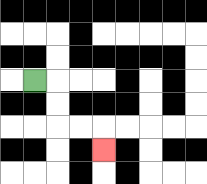{'start': '[1, 3]', 'end': '[4, 6]', 'path_directions': 'R,D,D,R,R,D', 'path_coordinates': '[[1, 3], [2, 3], [2, 4], [2, 5], [3, 5], [4, 5], [4, 6]]'}